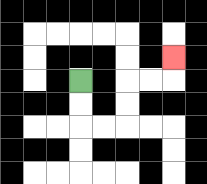{'start': '[3, 3]', 'end': '[7, 2]', 'path_directions': 'D,D,R,R,U,U,R,R,U', 'path_coordinates': '[[3, 3], [3, 4], [3, 5], [4, 5], [5, 5], [5, 4], [5, 3], [6, 3], [7, 3], [7, 2]]'}